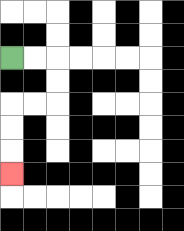{'start': '[0, 2]', 'end': '[0, 7]', 'path_directions': 'R,R,D,D,L,L,D,D,D', 'path_coordinates': '[[0, 2], [1, 2], [2, 2], [2, 3], [2, 4], [1, 4], [0, 4], [0, 5], [0, 6], [0, 7]]'}